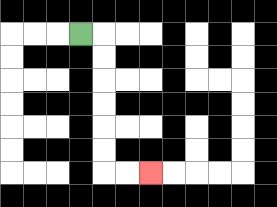{'start': '[3, 1]', 'end': '[6, 7]', 'path_directions': 'R,D,D,D,D,D,D,R,R', 'path_coordinates': '[[3, 1], [4, 1], [4, 2], [4, 3], [4, 4], [4, 5], [4, 6], [4, 7], [5, 7], [6, 7]]'}